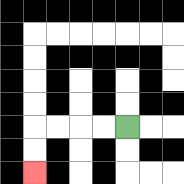{'start': '[5, 5]', 'end': '[1, 7]', 'path_directions': 'L,L,L,L,D,D', 'path_coordinates': '[[5, 5], [4, 5], [3, 5], [2, 5], [1, 5], [1, 6], [1, 7]]'}